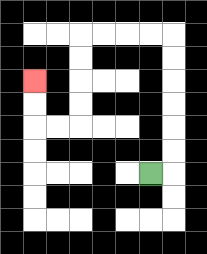{'start': '[6, 7]', 'end': '[1, 3]', 'path_directions': 'R,U,U,U,U,U,U,L,L,L,L,D,D,D,D,L,L,U,U', 'path_coordinates': '[[6, 7], [7, 7], [7, 6], [7, 5], [7, 4], [7, 3], [7, 2], [7, 1], [6, 1], [5, 1], [4, 1], [3, 1], [3, 2], [3, 3], [3, 4], [3, 5], [2, 5], [1, 5], [1, 4], [1, 3]]'}